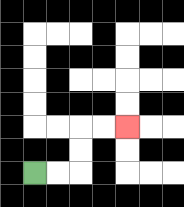{'start': '[1, 7]', 'end': '[5, 5]', 'path_directions': 'R,R,U,U,R,R', 'path_coordinates': '[[1, 7], [2, 7], [3, 7], [3, 6], [3, 5], [4, 5], [5, 5]]'}